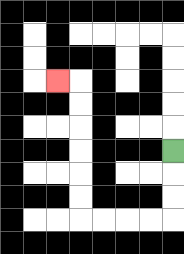{'start': '[7, 6]', 'end': '[2, 3]', 'path_directions': 'D,D,D,L,L,L,L,U,U,U,U,U,U,L', 'path_coordinates': '[[7, 6], [7, 7], [7, 8], [7, 9], [6, 9], [5, 9], [4, 9], [3, 9], [3, 8], [3, 7], [3, 6], [3, 5], [3, 4], [3, 3], [2, 3]]'}